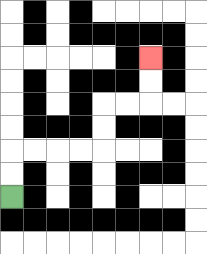{'start': '[0, 8]', 'end': '[6, 2]', 'path_directions': 'U,U,R,R,R,R,U,U,R,R,U,U', 'path_coordinates': '[[0, 8], [0, 7], [0, 6], [1, 6], [2, 6], [3, 6], [4, 6], [4, 5], [4, 4], [5, 4], [6, 4], [6, 3], [6, 2]]'}